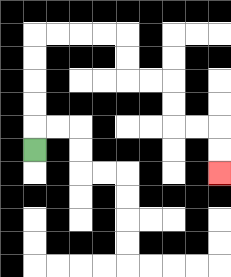{'start': '[1, 6]', 'end': '[9, 7]', 'path_directions': 'U,U,U,U,U,R,R,R,R,D,D,R,R,D,D,R,R,D,D', 'path_coordinates': '[[1, 6], [1, 5], [1, 4], [1, 3], [1, 2], [1, 1], [2, 1], [3, 1], [4, 1], [5, 1], [5, 2], [5, 3], [6, 3], [7, 3], [7, 4], [7, 5], [8, 5], [9, 5], [9, 6], [9, 7]]'}